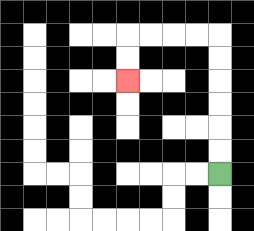{'start': '[9, 7]', 'end': '[5, 3]', 'path_directions': 'U,U,U,U,U,U,L,L,L,L,D,D', 'path_coordinates': '[[9, 7], [9, 6], [9, 5], [9, 4], [9, 3], [9, 2], [9, 1], [8, 1], [7, 1], [6, 1], [5, 1], [5, 2], [5, 3]]'}